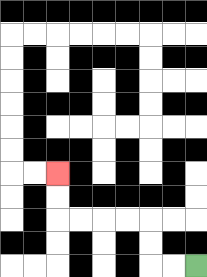{'start': '[8, 11]', 'end': '[2, 7]', 'path_directions': 'L,L,U,U,L,L,L,L,U,U', 'path_coordinates': '[[8, 11], [7, 11], [6, 11], [6, 10], [6, 9], [5, 9], [4, 9], [3, 9], [2, 9], [2, 8], [2, 7]]'}